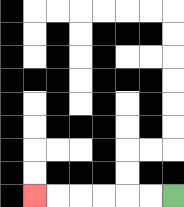{'start': '[7, 8]', 'end': '[1, 8]', 'path_directions': 'L,L,L,L,L,L', 'path_coordinates': '[[7, 8], [6, 8], [5, 8], [4, 8], [3, 8], [2, 8], [1, 8]]'}